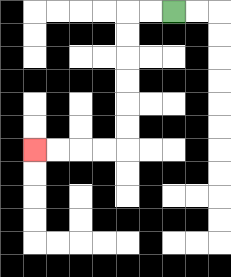{'start': '[7, 0]', 'end': '[1, 6]', 'path_directions': 'L,L,D,D,D,D,D,D,L,L,L,L', 'path_coordinates': '[[7, 0], [6, 0], [5, 0], [5, 1], [5, 2], [5, 3], [5, 4], [5, 5], [5, 6], [4, 6], [3, 6], [2, 6], [1, 6]]'}